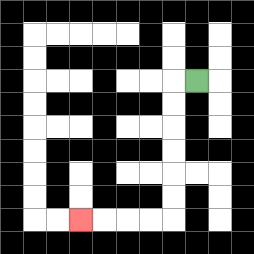{'start': '[8, 3]', 'end': '[3, 9]', 'path_directions': 'L,D,D,D,D,D,D,L,L,L,L', 'path_coordinates': '[[8, 3], [7, 3], [7, 4], [7, 5], [7, 6], [7, 7], [7, 8], [7, 9], [6, 9], [5, 9], [4, 9], [3, 9]]'}